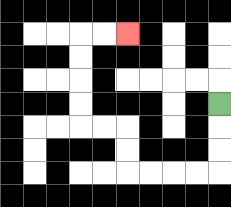{'start': '[9, 4]', 'end': '[5, 1]', 'path_directions': 'D,D,D,L,L,L,L,U,U,L,L,U,U,U,U,R,R', 'path_coordinates': '[[9, 4], [9, 5], [9, 6], [9, 7], [8, 7], [7, 7], [6, 7], [5, 7], [5, 6], [5, 5], [4, 5], [3, 5], [3, 4], [3, 3], [3, 2], [3, 1], [4, 1], [5, 1]]'}